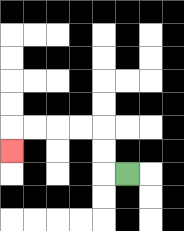{'start': '[5, 7]', 'end': '[0, 6]', 'path_directions': 'L,U,U,L,L,L,L,D', 'path_coordinates': '[[5, 7], [4, 7], [4, 6], [4, 5], [3, 5], [2, 5], [1, 5], [0, 5], [0, 6]]'}